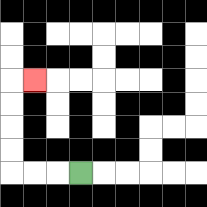{'start': '[3, 7]', 'end': '[1, 3]', 'path_directions': 'L,L,L,U,U,U,U,R', 'path_coordinates': '[[3, 7], [2, 7], [1, 7], [0, 7], [0, 6], [0, 5], [0, 4], [0, 3], [1, 3]]'}